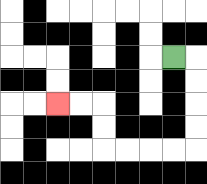{'start': '[7, 2]', 'end': '[2, 4]', 'path_directions': 'R,D,D,D,D,L,L,L,L,U,U,L,L', 'path_coordinates': '[[7, 2], [8, 2], [8, 3], [8, 4], [8, 5], [8, 6], [7, 6], [6, 6], [5, 6], [4, 6], [4, 5], [4, 4], [3, 4], [2, 4]]'}